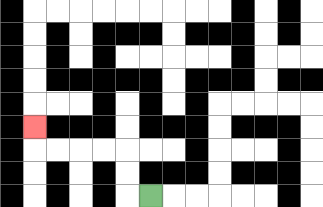{'start': '[6, 8]', 'end': '[1, 5]', 'path_directions': 'L,U,U,L,L,L,L,U', 'path_coordinates': '[[6, 8], [5, 8], [5, 7], [5, 6], [4, 6], [3, 6], [2, 6], [1, 6], [1, 5]]'}